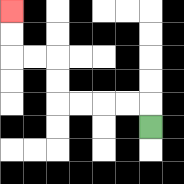{'start': '[6, 5]', 'end': '[0, 0]', 'path_directions': 'U,L,L,L,L,U,U,L,L,U,U', 'path_coordinates': '[[6, 5], [6, 4], [5, 4], [4, 4], [3, 4], [2, 4], [2, 3], [2, 2], [1, 2], [0, 2], [0, 1], [0, 0]]'}